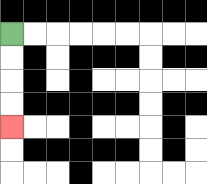{'start': '[0, 1]', 'end': '[0, 5]', 'path_directions': 'D,D,D,D', 'path_coordinates': '[[0, 1], [0, 2], [0, 3], [0, 4], [0, 5]]'}